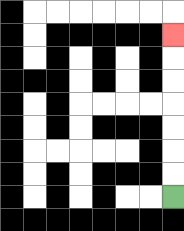{'start': '[7, 8]', 'end': '[7, 1]', 'path_directions': 'U,U,U,U,U,U,U', 'path_coordinates': '[[7, 8], [7, 7], [7, 6], [7, 5], [7, 4], [7, 3], [7, 2], [7, 1]]'}